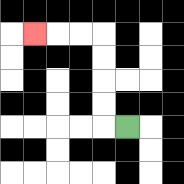{'start': '[5, 5]', 'end': '[1, 1]', 'path_directions': 'L,U,U,U,U,L,L,L', 'path_coordinates': '[[5, 5], [4, 5], [4, 4], [4, 3], [4, 2], [4, 1], [3, 1], [2, 1], [1, 1]]'}